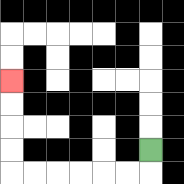{'start': '[6, 6]', 'end': '[0, 3]', 'path_directions': 'D,L,L,L,L,L,L,U,U,U,U', 'path_coordinates': '[[6, 6], [6, 7], [5, 7], [4, 7], [3, 7], [2, 7], [1, 7], [0, 7], [0, 6], [0, 5], [0, 4], [0, 3]]'}